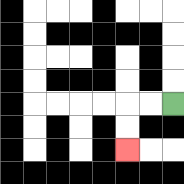{'start': '[7, 4]', 'end': '[5, 6]', 'path_directions': 'L,L,D,D', 'path_coordinates': '[[7, 4], [6, 4], [5, 4], [5, 5], [5, 6]]'}